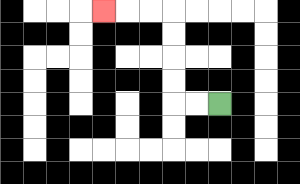{'start': '[9, 4]', 'end': '[4, 0]', 'path_directions': 'L,L,U,U,U,U,L,L,L', 'path_coordinates': '[[9, 4], [8, 4], [7, 4], [7, 3], [7, 2], [7, 1], [7, 0], [6, 0], [5, 0], [4, 0]]'}